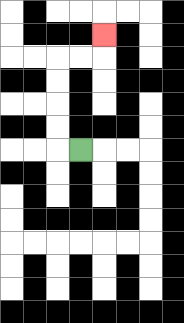{'start': '[3, 6]', 'end': '[4, 1]', 'path_directions': 'L,U,U,U,U,R,R,U', 'path_coordinates': '[[3, 6], [2, 6], [2, 5], [2, 4], [2, 3], [2, 2], [3, 2], [4, 2], [4, 1]]'}